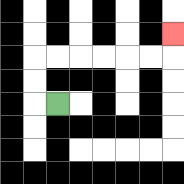{'start': '[2, 4]', 'end': '[7, 1]', 'path_directions': 'L,U,U,R,R,R,R,R,R,U', 'path_coordinates': '[[2, 4], [1, 4], [1, 3], [1, 2], [2, 2], [3, 2], [4, 2], [5, 2], [6, 2], [7, 2], [7, 1]]'}